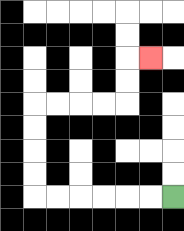{'start': '[7, 8]', 'end': '[6, 2]', 'path_directions': 'L,L,L,L,L,L,U,U,U,U,R,R,R,R,U,U,R', 'path_coordinates': '[[7, 8], [6, 8], [5, 8], [4, 8], [3, 8], [2, 8], [1, 8], [1, 7], [1, 6], [1, 5], [1, 4], [2, 4], [3, 4], [4, 4], [5, 4], [5, 3], [5, 2], [6, 2]]'}